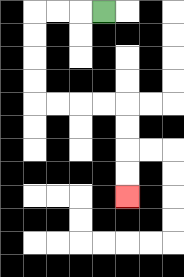{'start': '[4, 0]', 'end': '[5, 8]', 'path_directions': 'L,L,L,D,D,D,D,R,R,R,R,D,D,D,D', 'path_coordinates': '[[4, 0], [3, 0], [2, 0], [1, 0], [1, 1], [1, 2], [1, 3], [1, 4], [2, 4], [3, 4], [4, 4], [5, 4], [5, 5], [5, 6], [5, 7], [5, 8]]'}